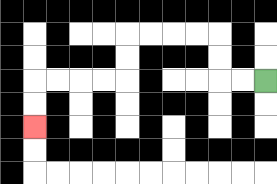{'start': '[11, 3]', 'end': '[1, 5]', 'path_directions': 'L,L,U,U,L,L,L,L,D,D,L,L,L,L,D,D', 'path_coordinates': '[[11, 3], [10, 3], [9, 3], [9, 2], [9, 1], [8, 1], [7, 1], [6, 1], [5, 1], [5, 2], [5, 3], [4, 3], [3, 3], [2, 3], [1, 3], [1, 4], [1, 5]]'}